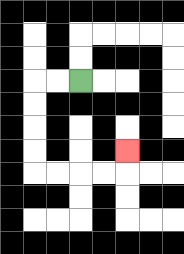{'start': '[3, 3]', 'end': '[5, 6]', 'path_directions': 'L,L,D,D,D,D,R,R,R,R,U', 'path_coordinates': '[[3, 3], [2, 3], [1, 3], [1, 4], [1, 5], [1, 6], [1, 7], [2, 7], [3, 7], [4, 7], [5, 7], [5, 6]]'}